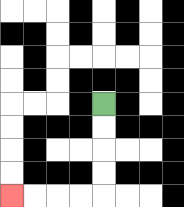{'start': '[4, 4]', 'end': '[0, 8]', 'path_directions': 'D,D,D,D,L,L,L,L', 'path_coordinates': '[[4, 4], [4, 5], [4, 6], [4, 7], [4, 8], [3, 8], [2, 8], [1, 8], [0, 8]]'}